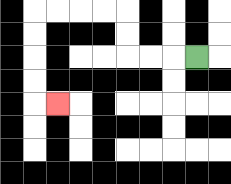{'start': '[8, 2]', 'end': '[2, 4]', 'path_directions': 'L,L,L,U,U,L,L,L,L,D,D,D,D,R', 'path_coordinates': '[[8, 2], [7, 2], [6, 2], [5, 2], [5, 1], [5, 0], [4, 0], [3, 0], [2, 0], [1, 0], [1, 1], [1, 2], [1, 3], [1, 4], [2, 4]]'}